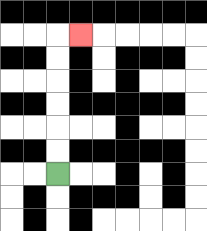{'start': '[2, 7]', 'end': '[3, 1]', 'path_directions': 'U,U,U,U,U,U,R', 'path_coordinates': '[[2, 7], [2, 6], [2, 5], [2, 4], [2, 3], [2, 2], [2, 1], [3, 1]]'}